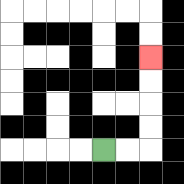{'start': '[4, 6]', 'end': '[6, 2]', 'path_directions': 'R,R,U,U,U,U', 'path_coordinates': '[[4, 6], [5, 6], [6, 6], [6, 5], [6, 4], [6, 3], [6, 2]]'}